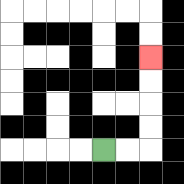{'start': '[4, 6]', 'end': '[6, 2]', 'path_directions': 'R,R,U,U,U,U', 'path_coordinates': '[[4, 6], [5, 6], [6, 6], [6, 5], [6, 4], [6, 3], [6, 2]]'}